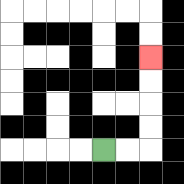{'start': '[4, 6]', 'end': '[6, 2]', 'path_directions': 'R,R,U,U,U,U', 'path_coordinates': '[[4, 6], [5, 6], [6, 6], [6, 5], [6, 4], [6, 3], [6, 2]]'}